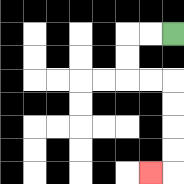{'start': '[7, 1]', 'end': '[6, 7]', 'path_directions': 'L,L,D,D,R,R,D,D,D,D,L', 'path_coordinates': '[[7, 1], [6, 1], [5, 1], [5, 2], [5, 3], [6, 3], [7, 3], [7, 4], [7, 5], [7, 6], [7, 7], [6, 7]]'}